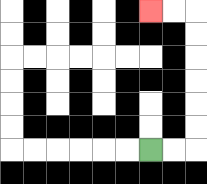{'start': '[6, 6]', 'end': '[6, 0]', 'path_directions': 'R,R,U,U,U,U,U,U,L,L', 'path_coordinates': '[[6, 6], [7, 6], [8, 6], [8, 5], [8, 4], [8, 3], [8, 2], [8, 1], [8, 0], [7, 0], [6, 0]]'}